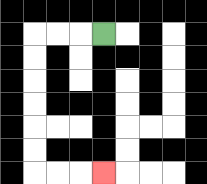{'start': '[4, 1]', 'end': '[4, 7]', 'path_directions': 'L,L,L,D,D,D,D,D,D,R,R,R', 'path_coordinates': '[[4, 1], [3, 1], [2, 1], [1, 1], [1, 2], [1, 3], [1, 4], [1, 5], [1, 6], [1, 7], [2, 7], [3, 7], [4, 7]]'}